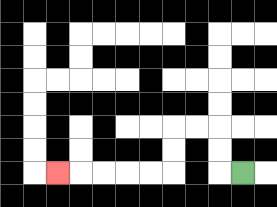{'start': '[10, 7]', 'end': '[2, 7]', 'path_directions': 'L,U,U,L,L,D,D,L,L,L,L,L', 'path_coordinates': '[[10, 7], [9, 7], [9, 6], [9, 5], [8, 5], [7, 5], [7, 6], [7, 7], [6, 7], [5, 7], [4, 7], [3, 7], [2, 7]]'}